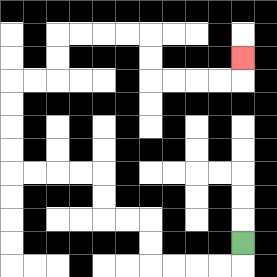{'start': '[10, 10]', 'end': '[10, 2]', 'path_directions': 'D,L,L,L,L,U,U,L,L,U,U,L,L,L,L,U,U,U,U,R,R,U,U,R,R,R,R,D,D,R,R,R,R,U', 'path_coordinates': '[[10, 10], [10, 11], [9, 11], [8, 11], [7, 11], [6, 11], [6, 10], [6, 9], [5, 9], [4, 9], [4, 8], [4, 7], [3, 7], [2, 7], [1, 7], [0, 7], [0, 6], [0, 5], [0, 4], [0, 3], [1, 3], [2, 3], [2, 2], [2, 1], [3, 1], [4, 1], [5, 1], [6, 1], [6, 2], [6, 3], [7, 3], [8, 3], [9, 3], [10, 3], [10, 2]]'}